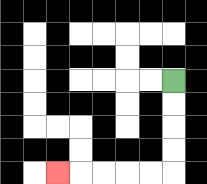{'start': '[7, 3]', 'end': '[2, 7]', 'path_directions': 'D,D,D,D,L,L,L,L,L', 'path_coordinates': '[[7, 3], [7, 4], [7, 5], [7, 6], [7, 7], [6, 7], [5, 7], [4, 7], [3, 7], [2, 7]]'}